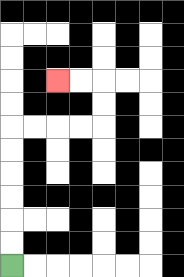{'start': '[0, 11]', 'end': '[2, 3]', 'path_directions': 'U,U,U,U,U,U,R,R,R,R,U,U,L,L', 'path_coordinates': '[[0, 11], [0, 10], [0, 9], [0, 8], [0, 7], [0, 6], [0, 5], [1, 5], [2, 5], [3, 5], [4, 5], [4, 4], [4, 3], [3, 3], [2, 3]]'}